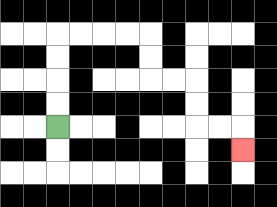{'start': '[2, 5]', 'end': '[10, 6]', 'path_directions': 'U,U,U,U,R,R,R,R,D,D,R,R,D,D,R,R,D', 'path_coordinates': '[[2, 5], [2, 4], [2, 3], [2, 2], [2, 1], [3, 1], [4, 1], [5, 1], [6, 1], [6, 2], [6, 3], [7, 3], [8, 3], [8, 4], [8, 5], [9, 5], [10, 5], [10, 6]]'}